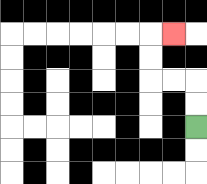{'start': '[8, 5]', 'end': '[7, 1]', 'path_directions': 'U,U,L,L,U,U,R', 'path_coordinates': '[[8, 5], [8, 4], [8, 3], [7, 3], [6, 3], [6, 2], [6, 1], [7, 1]]'}